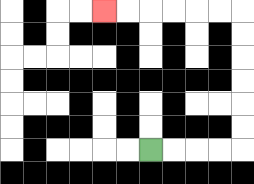{'start': '[6, 6]', 'end': '[4, 0]', 'path_directions': 'R,R,R,R,U,U,U,U,U,U,L,L,L,L,L,L', 'path_coordinates': '[[6, 6], [7, 6], [8, 6], [9, 6], [10, 6], [10, 5], [10, 4], [10, 3], [10, 2], [10, 1], [10, 0], [9, 0], [8, 0], [7, 0], [6, 0], [5, 0], [4, 0]]'}